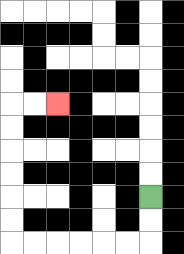{'start': '[6, 8]', 'end': '[2, 4]', 'path_directions': 'D,D,L,L,L,L,L,L,U,U,U,U,U,U,R,R', 'path_coordinates': '[[6, 8], [6, 9], [6, 10], [5, 10], [4, 10], [3, 10], [2, 10], [1, 10], [0, 10], [0, 9], [0, 8], [0, 7], [0, 6], [0, 5], [0, 4], [1, 4], [2, 4]]'}